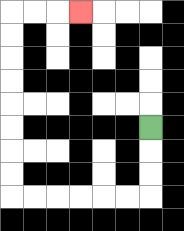{'start': '[6, 5]', 'end': '[3, 0]', 'path_directions': 'D,D,D,L,L,L,L,L,L,U,U,U,U,U,U,U,U,R,R,R', 'path_coordinates': '[[6, 5], [6, 6], [6, 7], [6, 8], [5, 8], [4, 8], [3, 8], [2, 8], [1, 8], [0, 8], [0, 7], [0, 6], [0, 5], [0, 4], [0, 3], [0, 2], [0, 1], [0, 0], [1, 0], [2, 0], [3, 0]]'}